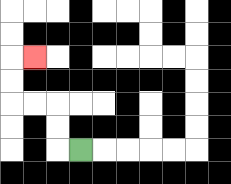{'start': '[3, 6]', 'end': '[1, 2]', 'path_directions': 'L,U,U,L,L,U,U,R', 'path_coordinates': '[[3, 6], [2, 6], [2, 5], [2, 4], [1, 4], [0, 4], [0, 3], [0, 2], [1, 2]]'}